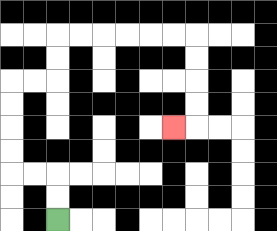{'start': '[2, 9]', 'end': '[7, 5]', 'path_directions': 'U,U,L,L,U,U,U,U,R,R,U,U,R,R,R,R,R,R,D,D,D,D,L', 'path_coordinates': '[[2, 9], [2, 8], [2, 7], [1, 7], [0, 7], [0, 6], [0, 5], [0, 4], [0, 3], [1, 3], [2, 3], [2, 2], [2, 1], [3, 1], [4, 1], [5, 1], [6, 1], [7, 1], [8, 1], [8, 2], [8, 3], [8, 4], [8, 5], [7, 5]]'}